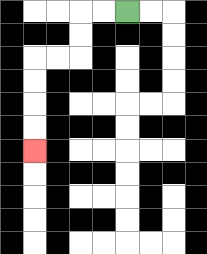{'start': '[5, 0]', 'end': '[1, 6]', 'path_directions': 'L,L,D,D,L,L,D,D,D,D', 'path_coordinates': '[[5, 0], [4, 0], [3, 0], [3, 1], [3, 2], [2, 2], [1, 2], [1, 3], [1, 4], [1, 5], [1, 6]]'}